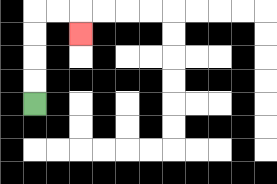{'start': '[1, 4]', 'end': '[3, 1]', 'path_directions': 'U,U,U,U,R,R,D', 'path_coordinates': '[[1, 4], [1, 3], [1, 2], [1, 1], [1, 0], [2, 0], [3, 0], [3, 1]]'}